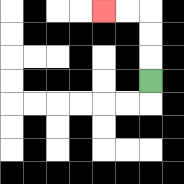{'start': '[6, 3]', 'end': '[4, 0]', 'path_directions': 'U,U,U,L,L', 'path_coordinates': '[[6, 3], [6, 2], [6, 1], [6, 0], [5, 0], [4, 0]]'}